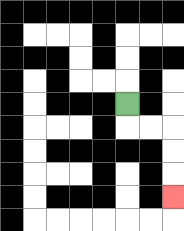{'start': '[5, 4]', 'end': '[7, 8]', 'path_directions': 'D,R,R,D,D,D', 'path_coordinates': '[[5, 4], [5, 5], [6, 5], [7, 5], [7, 6], [7, 7], [7, 8]]'}